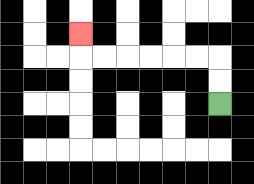{'start': '[9, 4]', 'end': '[3, 1]', 'path_directions': 'U,U,L,L,L,L,L,L,U', 'path_coordinates': '[[9, 4], [9, 3], [9, 2], [8, 2], [7, 2], [6, 2], [5, 2], [4, 2], [3, 2], [3, 1]]'}